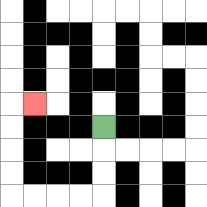{'start': '[4, 5]', 'end': '[1, 4]', 'path_directions': 'D,D,D,L,L,L,L,U,U,U,U,R', 'path_coordinates': '[[4, 5], [4, 6], [4, 7], [4, 8], [3, 8], [2, 8], [1, 8], [0, 8], [0, 7], [0, 6], [0, 5], [0, 4], [1, 4]]'}